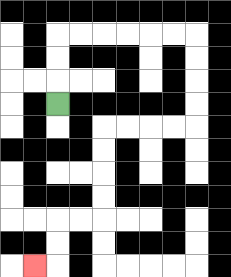{'start': '[2, 4]', 'end': '[1, 11]', 'path_directions': 'U,U,U,R,R,R,R,R,R,D,D,D,D,L,L,L,L,D,D,D,D,L,L,D,D,L', 'path_coordinates': '[[2, 4], [2, 3], [2, 2], [2, 1], [3, 1], [4, 1], [5, 1], [6, 1], [7, 1], [8, 1], [8, 2], [8, 3], [8, 4], [8, 5], [7, 5], [6, 5], [5, 5], [4, 5], [4, 6], [4, 7], [4, 8], [4, 9], [3, 9], [2, 9], [2, 10], [2, 11], [1, 11]]'}